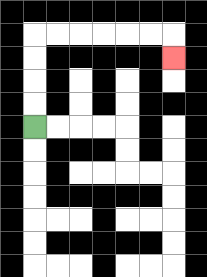{'start': '[1, 5]', 'end': '[7, 2]', 'path_directions': 'U,U,U,U,R,R,R,R,R,R,D', 'path_coordinates': '[[1, 5], [1, 4], [1, 3], [1, 2], [1, 1], [2, 1], [3, 1], [4, 1], [5, 1], [6, 1], [7, 1], [7, 2]]'}